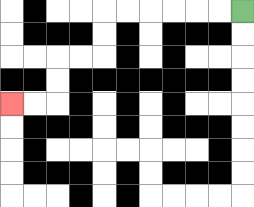{'start': '[10, 0]', 'end': '[0, 4]', 'path_directions': 'L,L,L,L,L,L,D,D,L,L,D,D,L,L', 'path_coordinates': '[[10, 0], [9, 0], [8, 0], [7, 0], [6, 0], [5, 0], [4, 0], [4, 1], [4, 2], [3, 2], [2, 2], [2, 3], [2, 4], [1, 4], [0, 4]]'}